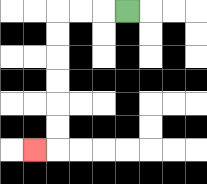{'start': '[5, 0]', 'end': '[1, 6]', 'path_directions': 'L,L,L,D,D,D,D,D,D,L', 'path_coordinates': '[[5, 0], [4, 0], [3, 0], [2, 0], [2, 1], [2, 2], [2, 3], [2, 4], [2, 5], [2, 6], [1, 6]]'}